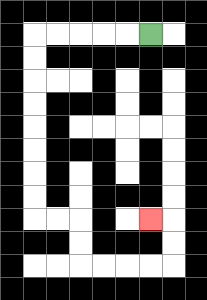{'start': '[6, 1]', 'end': '[6, 9]', 'path_directions': 'L,L,L,L,L,D,D,D,D,D,D,D,D,R,R,D,D,R,R,R,R,U,U,L', 'path_coordinates': '[[6, 1], [5, 1], [4, 1], [3, 1], [2, 1], [1, 1], [1, 2], [1, 3], [1, 4], [1, 5], [1, 6], [1, 7], [1, 8], [1, 9], [2, 9], [3, 9], [3, 10], [3, 11], [4, 11], [5, 11], [6, 11], [7, 11], [7, 10], [7, 9], [6, 9]]'}